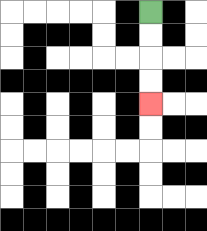{'start': '[6, 0]', 'end': '[6, 4]', 'path_directions': 'D,D,D,D', 'path_coordinates': '[[6, 0], [6, 1], [6, 2], [6, 3], [6, 4]]'}